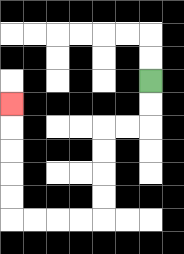{'start': '[6, 3]', 'end': '[0, 4]', 'path_directions': 'D,D,L,L,D,D,D,D,L,L,L,L,U,U,U,U,U', 'path_coordinates': '[[6, 3], [6, 4], [6, 5], [5, 5], [4, 5], [4, 6], [4, 7], [4, 8], [4, 9], [3, 9], [2, 9], [1, 9], [0, 9], [0, 8], [0, 7], [0, 6], [0, 5], [0, 4]]'}